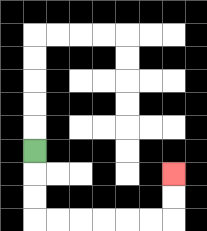{'start': '[1, 6]', 'end': '[7, 7]', 'path_directions': 'D,D,D,R,R,R,R,R,R,U,U', 'path_coordinates': '[[1, 6], [1, 7], [1, 8], [1, 9], [2, 9], [3, 9], [4, 9], [5, 9], [6, 9], [7, 9], [7, 8], [7, 7]]'}